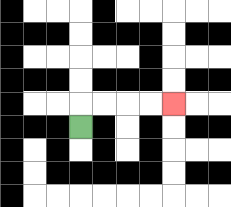{'start': '[3, 5]', 'end': '[7, 4]', 'path_directions': 'U,R,R,R,R', 'path_coordinates': '[[3, 5], [3, 4], [4, 4], [5, 4], [6, 4], [7, 4]]'}